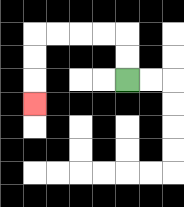{'start': '[5, 3]', 'end': '[1, 4]', 'path_directions': 'U,U,L,L,L,L,D,D,D', 'path_coordinates': '[[5, 3], [5, 2], [5, 1], [4, 1], [3, 1], [2, 1], [1, 1], [1, 2], [1, 3], [1, 4]]'}